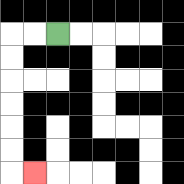{'start': '[2, 1]', 'end': '[1, 7]', 'path_directions': 'L,L,D,D,D,D,D,D,R', 'path_coordinates': '[[2, 1], [1, 1], [0, 1], [0, 2], [0, 3], [0, 4], [0, 5], [0, 6], [0, 7], [1, 7]]'}